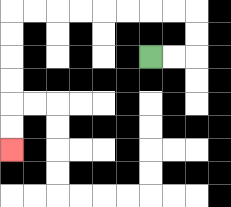{'start': '[6, 2]', 'end': '[0, 6]', 'path_directions': 'R,R,U,U,L,L,L,L,L,L,L,L,D,D,D,D,D,D', 'path_coordinates': '[[6, 2], [7, 2], [8, 2], [8, 1], [8, 0], [7, 0], [6, 0], [5, 0], [4, 0], [3, 0], [2, 0], [1, 0], [0, 0], [0, 1], [0, 2], [0, 3], [0, 4], [0, 5], [0, 6]]'}